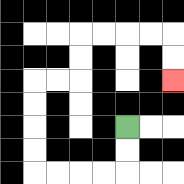{'start': '[5, 5]', 'end': '[7, 3]', 'path_directions': 'D,D,L,L,L,L,U,U,U,U,R,R,U,U,R,R,R,R,D,D', 'path_coordinates': '[[5, 5], [5, 6], [5, 7], [4, 7], [3, 7], [2, 7], [1, 7], [1, 6], [1, 5], [1, 4], [1, 3], [2, 3], [3, 3], [3, 2], [3, 1], [4, 1], [5, 1], [6, 1], [7, 1], [7, 2], [7, 3]]'}